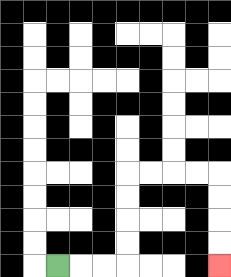{'start': '[2, 11]', 'end': '[9, 11]', 'path_directions': 'R,R,R,U,U,U,U,R,R,R,R,D,D,D,D', 'path_coordinates': '[[2, 11], [3, 11], [4, 11], [5, 11], [5, 10], [5, 9], [5, 8], [5, 7], [6, 7], [7, 7], [8, 7], [9, 7], [9, 8], [9, 9], [9, 10], [9, 11]]'}